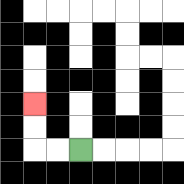{'start': '[3, 6]', 'end': '[1, 4]', 'path_directions': 'L,L,U,U', 'path_coordinates': '[[3, 6], [2, 6], [1, 6], [1, 5], [1, 4]]'}